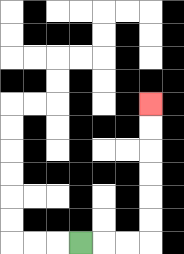{'start': '[3, 10]', 'end': '[6, 4]', 'path_directions': 'R,R,R,U,U,U,U,U,U', 'path_coordinates': '[[3, 10], [4, 10], [5, 10], [6, 10], [6, 9], [6, 8], [6, 7], [6, 6], [6, 5], [6, 4]]'}